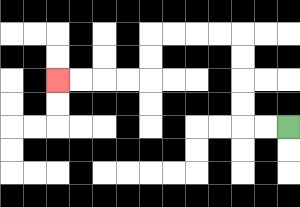{'start': '[12, 5]', 'end': '[2, 3]', 'path_directions': 'L,L,U,U,U,U,L,L,L,L,D,D,L,L,L,L', 'path_coordinates': '[[12, 5], [11, 5], [10, 5], [10, 4], [10, 3], [10, 2], [10, 1], [9, 1], [8, 1], [7, 1], [6, 1], [6, 2], [6, 3], [5, 3], [4, 3], [3, 3], [2, 3]]'}